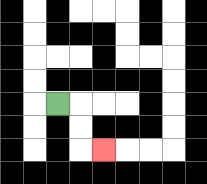{'start': '[2, 4]', 'end': '[4, 6]', 'path_directions': 'R,D,D,R', 'path_coordinates': '[[2, 4], [3, 4], [3, 5], [3, 6], [4, 6]]'}